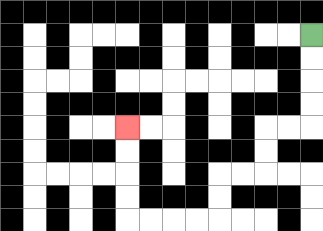{'start': '[13, 1]', 'end': '[5, 5]', 'path_directions': 'D,D,D,D,L,L,D,D,L,L,D,D,L,L,L,L,U,U,U,U', 'path_coordinates': '[[13, 1], [13, 2], [13, 3], [13, 4], [13, 5], [12, 5], [11, 5], [11, 6], [11, 7], [10, 7], [9, 7], [9, 8], [9, 9], [8, 9], [7, 9], [6, 9], [5, 9], [5, 8], [5, 7], [5, 6], [5, 5]]'}